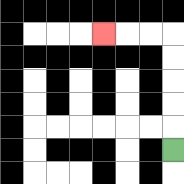{'start': '[7, 6]', 'end': '[4, 1]', 'path_directions': 'U,U,U,U,U,L,L,L', 'path_coordinates': '[[7, 6], [7, 5], [7, 4], [7, 3], [7, 2], [7, 1], [6, 1], [5, 1], [4, 1]]'}